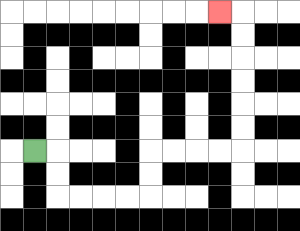{'start': '[1, 6]', 'end': '[9, 0]', 'path_directions': 'R,D,D,R,R,R,R,U,U,R,R,R,R,U,U,U,U,U,U,L', 'path_coordinates': '[[1, 6], [2, 6], [2, 7], [2, 8], [3, 8], [4, 8], [5, 8], [6, 8], [6, 7], [6, 6], [7, 6], [8, 6], [9, 6], [10, 6], [10, 5], [10, 4], [10, 3], [10, 2], [10, 1], [10, 0], [9, 0]]'}